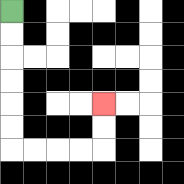{'start': '[0, 0]', 'end': '[4, 4]', 'path_directions': 'D,D,D,D,D,D,R,R,R,R,U,U', 'path_coordinates': '[[0, 0], [0, 1], [0, 2], [0, 3], [0, 4], [0, 5], [0, 6], [1, 6], [2, 6], [3, 6], [4, 6], [4, 5], [4, 4]]'}